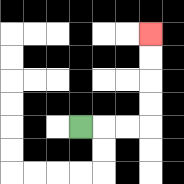{'start': '[3, 5]', 'end': '[6, 1]', 'path_directions': 'R,R,R,U,U,U,U', 'path_coordinates': '[[3, 5], [4, 5], [5, 5], [6, 5], [6, 4], [6, 3], [6, 2], [6, 1]]'}